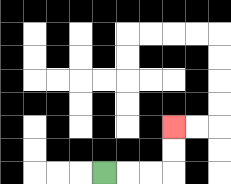{'start': '[4, 7]', 'end': '[7, 5]', 'path_directions': 'R,R,R,U,U', 'path_coordinates': '[[4, 7], [5, 7], [6, 7], [7, 7], [7, 6], [7, 5]]'}